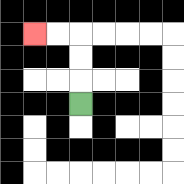{'start': '[3, 4]', 'end': '[1, 1]', 'path_directions': 'U,U,U,L,L', 'path_coordinates': '[[3, 4], [3, 3], [3, 2], [3, 1], [2, 1], [1, 1]]'}